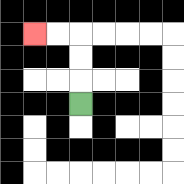{'start': '[3, 4]', 'end': '[1, 1]', 'path_directions': 'U,U,U,L,L', 'path_coordinates': '[[3, 4], [3, 3], [3, 2], [3, 1], [2, 1], [1, 1]]'}